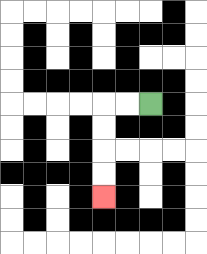{'start': '[6, 4]', 'end': '[4, 8]', 'path_directions': 'L,L,D,D,D,D', 'path_coordinates': '[[6, 4], [5, 4], [4, 4], [4, 5], [4, 6], [4, 7], [4, 8]]'}